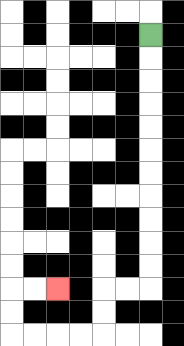{'start': '[6, 1]', 'end': '[2, 12]', 'path_directions': 'D,D,D,D,D,D,D,D,D,D,D,L,L,D,D,L,L,L,L,U,U,R,R', 'path_coordinates': '[[6, 1], [6, 2], [6, 3], [6, 4], [6, 5], [6, 6], [6, 7], [6, 8], [6, 9], [6, 10], [6, 11], [6, 12], [5, 12], [4, 12], [4, 13], [4, 14], [3, 14], [2, 14], [1, 14], [0, 14], [0, 13], [0, 12], [1, 12], [2, 12]]'}